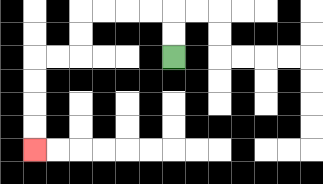{'start': '[7, 2]', 'end': '[1, 6]', 'path_directions': 'U,U,L,L,L,L,D,D,L,L,D,D,D,D', 'path_coordinates': '[[7, 2], [7, 1], [7, 0], [6, 0], [5, 0], [4, 0], [3, 0], [3, 1], [3, 2], [2, 2], [1, 2], [1, 3], [1, 4], [1, 5], [1, 6]]'}